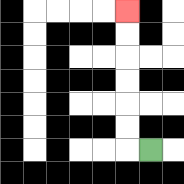{'start': '[6, 6]', 'end': '[5, 0]', 'path_directions': 'L,U,U,U,U,U,U', 'path_coordinates': '[[6, 6], [5, 6], [5, 5], [5, 4], [5, 3], [5, 2], [5, 1], [5, 0]]'}